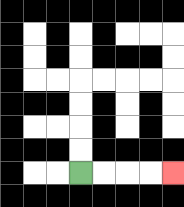{'start': '[3, 7]', 'end': '[7, 7]', 'path_directions': 'R,R,R,R', 'path_coordinates': '[[3, 7], [4, 7], [5, 7], [6, 7], [7, 7]]'}